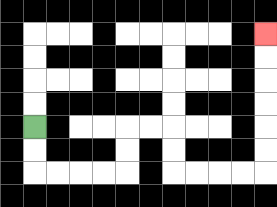{'start': '[1, 5]', 'end': '[11, 1]', 'path_directions': 'D,D,R,R,R,R,U,U,R,R,D,D,R,R,R,R,U,U,U,U,U,U', 'path_coordinates': '[[1, 5], [1, 6], [1, 7], [2, 7], [3, 7], [4, 7], [5, 7], [5, 6], [5, 5], [6, 5], [7, 5], [7, 6], [7, 7], [8, 7], [9, 7], [10, 7], [11, 7], [11, 6], [11, 5], [11, 4], [11, 3], [11, 2], [11, 1]]'}